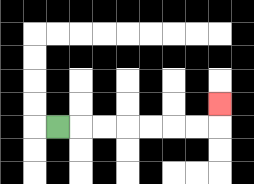{'start': '[2, 5]', 'end': '[9, 4]', 'path_directions': 'R,R,R,R,R,R,R,U', 'path_coordinates': '[[2, 5], [3, 5], [4, 5], [5, 5], [6, 5], [7, 5], [8, 5], [9, 5], [9, 4]]'}